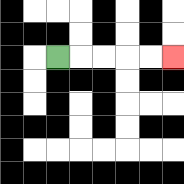{'start': '[2, 2]', 'end': '[7, 2]', 'path_directions': 'R,R,R,R,R', 'path_coordinates': '[[2, 2], [3, 2], [4, 2], [5, 2], [6, 2], [7, 2]]'}